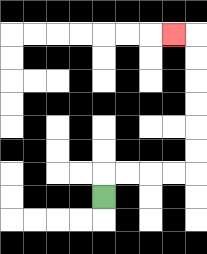{'start': '[4, 8]', 'end': '[7, 1]', 'path_directions': 'U,R,R,R,R,U,U,U,U,U,U,L', 'path_coordinates': '[[4, 8], [4, 7], [5, 7], [6, 7], [7, 7], [8, 7], [8, 6], [8, 5], [8, 4], [8, 3], [8, 2], [8, 1], [7, 1]]'}